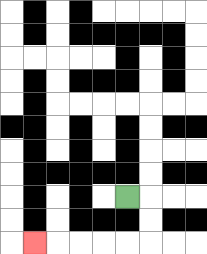{'start': '[5, 8]', 'end': '[1, 10]', 'path_directions': 'R,D,D,L,L,L,L,L', 'path_coordinates': '[[5, 8], [6, 8], [6, 9], [6, 10], [5, 10], [4, 10], [3, 10], [2, 10], [1, 10]]'}